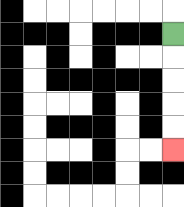{'start': '[7, 1]', 'end': '[7, 6]', 'path_directions': 'D,D,D,D,D', 'path_coordinates': '[[7, 1], [7, 2], [7, 3], [7, 4], [7, 5], [7, 6]]'}